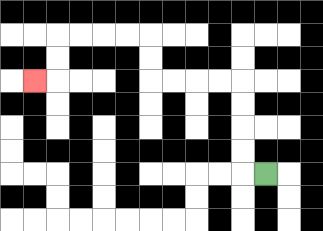{'start': '[11, 7]', 'end': '[1, 3]', 'path_directions': 'L,U,U,U,U,L,L,L,L,U,U,L,L,L,L,D,D,L', 'path_coordinates': '[[11, 7], [10, 7], [10, 6], [10, 5], [10, 4], [10, 3], [9, 3], [8, 3], [7, 3], [6, 3], [6, 2], [6, 1], [5, 1], [4, 1], [3, 1], [2, 1], [2, 2], [2, 3], [1, 3]]'}